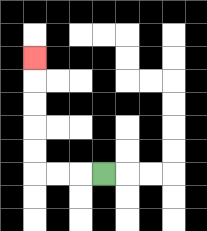{'start': '[4, 7]', 'end': '[1, 2]', 'path_directions': 'L,L,L,U,U,U,U,U', 'path_coordinates': '[[4, 7], [3, 7], [2, 7], [1, 7], [1, 6], [1, 5], [1, 4], [1, 3], [1, 2]]'}